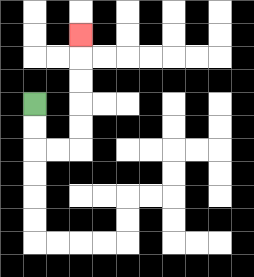{'start': '[1, 4]', 'end': '[3, 1]', 'path_directions': 'D,D,R,R,U,U,U,U,U', 'path_coordinates': '[[1, 4], [1, 5], [1, 6], [2, 6], [3, 6], [3, 5], [3, 4], [3, 3], [3, 2], [3, 1]]'}